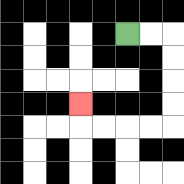{'start': '[5, 1]', 'end': '[3, 4]', 'path_directions': 'R,R,D,D,D,D,L,L,L,L,U', 'path_coordinates': '[[5, 1], [6, 1], [7, 1], [7, 2], [7, 3], [7, 4], [7, 5], [6, 5], [5, 5], [4, 5], [3, 5], [3, 4]]'}